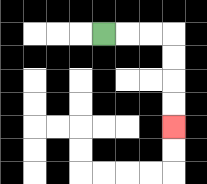{'start': '[4, 1]', 'end': '[7, 5]', 'path_directions': 'R,R,R,D,D,D,D', 'path_coordinates': '[[4, 1], [5, 1], [6, 1], [7, 1], [7, 2], [7, 3], [7, 4], [7, 5]]'}